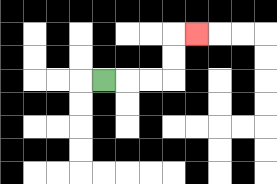{'start': '[4, 3]', 'end': '[8, 1]', 'path_directions': 'R,R,R,U,U,R', 'path_coordinates': '[[4, 3], [5, 3], [6, 3], [7, 3], [7, 2], [7, 1], [8, 1]]'}